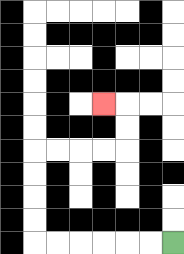{'start': '[7, 10]', 'end': '[4, 4]', 'path_directions': 'L,L,L,L,L,L,U,U,U,U,R,R,R,R,U,U,L', 'path_coordinates': '[[7, 10], [6, 10], [5, 10], [4, 10], [3, 10], [2, 10], [1, 10], [1, 9], [1, 8], [1, 7], [1, 6], [2, 6], [3, 6], [4, 6], [5, 6], [5, 5], [5, 4], [4, 4]]'}